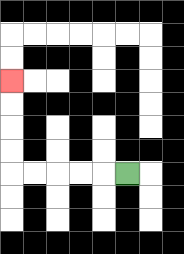{'start': '[5, 7]', 'end': '[0, 3]', 'path_directions': 'L,L,L,L,L,U,U,U,U', 'path_coordinates': '[[5, 7], [4, 7], [3, 7], [2, 7], [1, 7], [0, 7], [0, 6], [0, 5], [0, 4], [0, 3]]'}